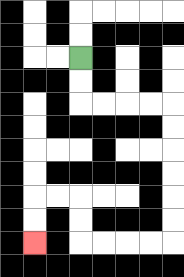{'start': '[3, 2]', 'end': '[1, 10]', 'path_directions': 'D,D,R,R,R,R,D,D,D,D,D,D,L,L,L,L,U,U,L,L,D,D', 'path_coordinates': '[[3, 2], [3, 3], [3, 4], [4, 4], [5, 4], [6, 4], [7, 4], [7, 5], [7, 6], [7, 7], [7, 8], [7, 9], [7, 10], [6, 10], [5, 10], [4, 10], [3, 10], [3, 9], [3, 8], [2, 8], [1, 8], [1, 9], [1, 10]]'}